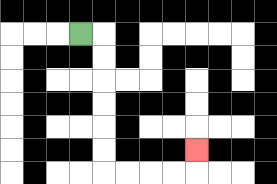{'start': '[3, 1]', 'end': '[8, 6]', 'path_directions': 'R,D,D,D,D,D,D,R,R,R,R,U', 'path_coordinates': '[[3, 1], [4, 1], [4, 2], [4, 3], [4, 4], [4, 5], [4, 6], [4, 7], [5, 7], [6, 7], [7, 7], [8, 7], [8, 6]]'}